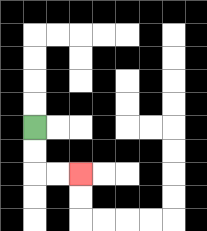{'start': '[1, 5]', 'end': '[3, 7]', 'path_directions': 'D,D,R,R', 'path_coordinates': '[[1, 5], [1, 6], [1, 7], [2, 7], [3, 7]]'}